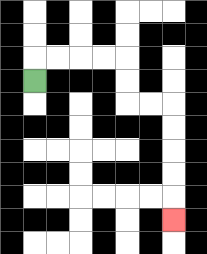{'start': '[1, 3]', 'end': '[7, 9]', 'path_directions': 'U,R,R,R,R,D,D,R,R,D,D,D,D,D', 'path_coordinates': '[[1, 3], [1, 2], [2, 2], [3, 2], [4, 2], [5, 2], [5, 3], [5, 4], [6, 4], [7, 4], [7, 5], [7, 6], [7, 7], [7, 8], [7, 9]]'}